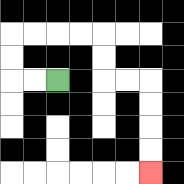{'start': '[2, 3]', 'end': '[6, 7]', 'path_directions': 'L,L,U,U,R,R,R,R,D,D,R,R,D,D,D,D', 'path_coordinates': '[[2, 3], [1, 3], [0, 3], [0, 2], [0, 1], [1, 1], [2, 1], [3, 1], [4, 1], [4, 2], [4, 3], [5, 3], [6, 3], [6, 4], [6, 5], [6, 6], [6, 7]]'}